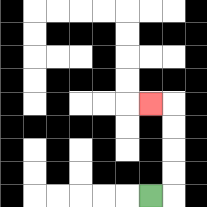{'start': '[6, 8]', 'end': '[6, 4]', 'path_directions': 'R,U,U,U,U,L', 'path_coordinates': '[[6, 8], [7, 8], [7, 7], [7, 6], [7, 5], [7, 4], [6, 4]]'}